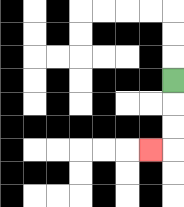{'start': '[7, 3]', 'end': '[6, 6]', 'path_directions': 'D,D,D,L', 'path_coordinates': '[[7, 3], [7, 4], [7, 5], [7, 6], [6, 6]]'}